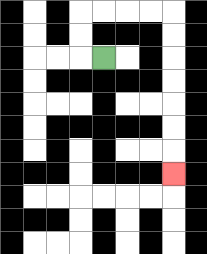{'start': '[4, 2]', 'end': '[7, 7]', 'path_directions': 'L,U,U,R,R,R,R,D,D,D,D,D,D,D', 'path_coordinates': '[[4, 2], [3, 2], [3, 1], [3, 0], [4, 0], [5, 0], [6, 0], [7, 0], [7, 1], [7, 2], [7, 3], [7, 4], [7, 5], [7, 6], [7, 7]]'}